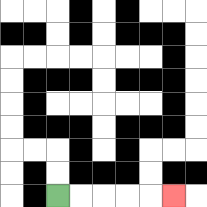{'start': '[2, 8]', 'end': '[7, 8]', 'path_directions': 'R,R,R,R,R', 'path_coordinates': '[[2, 8], [3, 8], [4, 8], [5, 8], [6, 8], [7, 8]]'}